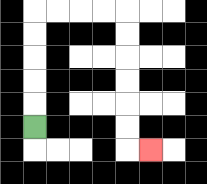{'start': '[1, 5]', 'end': '[6, 6]', 'path_directions': 'U,U,U,U,U,R,R,R,R,D,D,D,D,D,D,R', 'path_coordinates': '[[1, 5], [1, 4], [1, 3], [1, 2], [1, 1], [1, 0], [2, 0], [3, 0], [4, 0], [5, 0], [5, 1], [5, 2], [5, 3], [5, 4], [5, 5], [5, 6], [6, 6]]'}